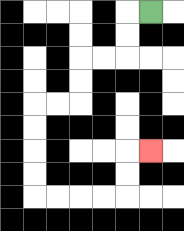{'start': '[6, 0]', 'end': '[6, 6]', 'path_directions': 'L,D,D,L,L,D,D,L,L,D,D,D,D,R,R,R,R,U,U,R', 'path_coordinates': '[[6, 0], [5, 0], [5, 1], [5, 2], [4, 2], [3, 2], [3, 3], [3, 4], [2, 4], [1, 4], [1, 5], [1, 6], [1, 7], [1, 8], [2, 8], [3, 8], [4, 8], [5, 8], [5, 7], [5, 6], [6, 6]]'}